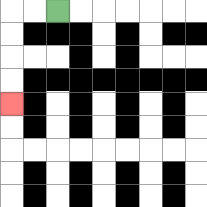{'start': '[2, 0]', 'end': '[0, 4]', 'path_directions': 'L,L,D,D,D,D', 'path_coordinates': '[[2, 0], [1, 0], [0, 0], [0, 1], [0, 2], [0, 3], [0, 4]]'}